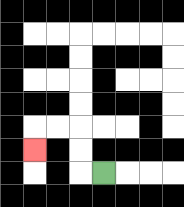{'start': '[4, 7]', 'end': '[1, 6]', 'path_directions': 'L,U,U,L,L,D', 'path_coordinates': '[[4, 7], [3, 7], [3, 6], [3, 5], [2, 5], [1, 5], [1, 6]]'}